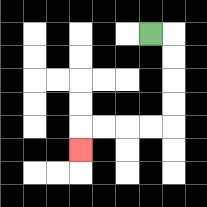{'start': '[6, 1]', 'end': '[3, 6]', 'path_directions': 'R,D,D,D,D,L,L,L,L,D', 'path_coordinates': '[[6, 1], [7, 1], [7, 2], [7, 3], [7, 4], [7, 5], [6, 5], [5, 5], [4, 5], [3, 5], [3, 6]]'}